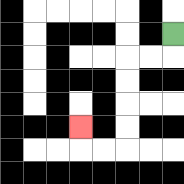{'start': '[7, 1]', 'end': '[3, 5]', 'path_directions': 'D,L,L,D,D,D,D,L,L,U', 'path_coordinates': '[[7, 1], [7, 2], [6, 2], [5, 2], [5, 3], [5, 4], [5, 5], [5, 6], [4, 6], [3, 6], [3, 5]]'}